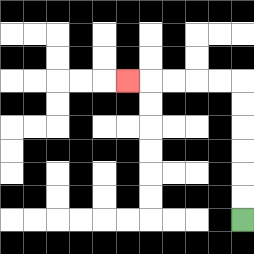{'start': '[10, 9]', 'end': '[5, 3]', 'path_directions': 'U,U,U,U,U,U,L,L,L,L,L', 'path_coordinates': '[[10, 9], [10, 8], [10, 7], [10, 6], [10, 5], [10, 4], [10, 3], [9, 3], [8, 3], [7, 3], [6, 3], [5, 3]]'}